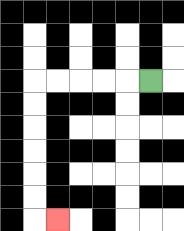{'start': '[6, 3]', 'end': '[2, 9]', 'path_directions': 'L,L,L,L,L,D,D,D,D,D,D,R', 'path_coordinates': '[[6, 3], [5, 3], [4, 3], [3, 3], [2, 3], [1, 3], [1, 4], [1, 5], [1, 6], [1, 7], [1, 8], [1, 9], [2, 9]]'}